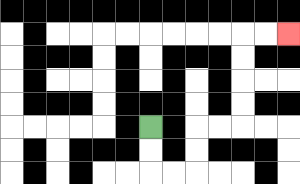{'start': '[6, 5]', 'end': '[12, 1]', 'path_directions': 'D,D,R,R,U,U,R,R,U,U,U,U,R,R', 'path_coordinates': '[[6, 5], [6, 6], [6, 7], [7, 7], [8, 7], [8, 6], [8, 5], [9, 5], [10, 5], [10, 4], [10, 3], [10, 2], [10, 1], [11, 1], [12, 1]]'}